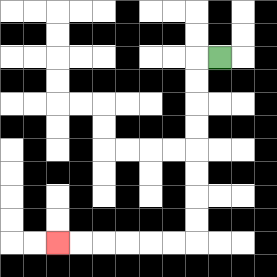{'start': '[9, 2]', 'end': '[2, 10]', 'path_directions': 'L,D,D,D,D,D,D,D,D,L,L,L,L,L,L', 'path_coordinates': '[[9, 2], [8, 2], [8, 3], [8, 4], [8, 5], [8, 6], [8, 7], [8, 8], [8, 9], [8, 10], [7, 10], [6, 10], [5, 10], [4, 10], [3, 10], [2, 10]]'}